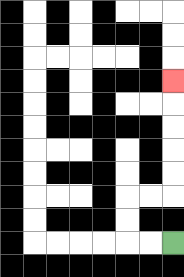{'start': '[7, 10]', 'end': '[7, 3]', 'path_directions': 'L,L,U,U,R,R,U,U,U,U,U', 'path_coordinates': '[[7, 10], [6, 10], [5, 10], [5, 9], [5, 8], [6, 8], [7, 8], [7, 7], [7, 6], [7, 5], [7, 4], [7, 3]]'}